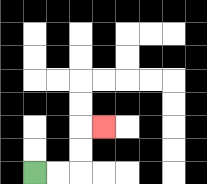{'start': '[1, 7]', 'end': '[4, 5]', 'path_directions': 'R,R,U,U,R', 'path_coordinates': '[[1, 7], [2, 7], [3, 7], [3, 6], [3, 5], [4, 5]]'}